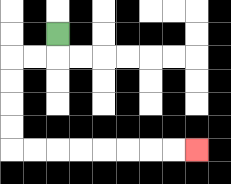{'start': '[2, 1]', 'end': '[8, 6]', 'path_directions': 'D,L,L,D,D,D,D,R,R,R,R,R,R,R,R', 'path_coordinates': '[[2, 1], [2, 2], [1, 2], [0, 2], [0, 3], [0, 4], [0, 5], [0, 6], [1, 6], [2, 6], [3, 6], [4, 6], [5, 6], [6, 6], [7, 6], [8, 6]]'}